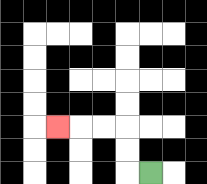{'start': '[6, 7]', 'end': '[2, 5]', 'path_directions': 'L,U,U,L,L,L', 'path_coordinates': '[[6, 7], [5, 7], [5, 6], [5, 5], [4, 5], [3, 5], [2, 5]]'}